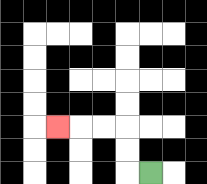{'start': '[6, 7]', 'end': '[2, 5]', 'path_directions': 'L,U,U,L,L,L', 'path_coordinates': '[[6, 7], [5, 7], [5, 6], [5, 5], [4, 5], [3, 5], [2, 5]]'}